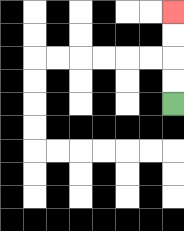{'start': '[7, 4]', 'end': '[7, 0]', 'path_directions': 'U,U,U,U', 'path_coordinates': '[[7, 4], [7, 3], [7, 2], [7, 1], [7, 0]]'}